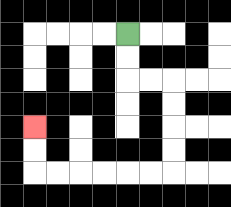{'start': '[5, 1]', 'end': '[1, 5]', 'path_directions': 'D,D,R,R,D,D,D,D,L,L,L,L,L,L,U,U', 'path_coordinates': '[[5, 1], [5, 2], [5, 3], [6, 3], [7, 3], [7, 4], [7, 5], [7, 6], [7, 7], [6, 7], [5, 7], [4, 7], [3, 7], [2, 7], [1, 7], [1, 6], [1, 5]]'}